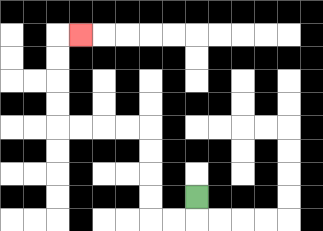{'start': '[8, 8]', 'end': '[3, 1]', 'path_directions': 'D,L,L,U,U,U,U,L,L,L,L,U,U,U,U,R', 'path_coordinates': '[[8, 8], [8, 9], [7, 9], [6, 9], [6, 8], [6, 7], [6, 6], [6, 5], [5, 5], [4, 5], [3, 5], [2, 5], [2, 4], [2, 3], [2, 2], [2, 1], [3, 1]]'}